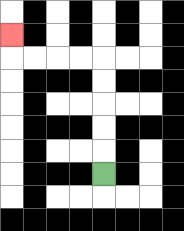{'start': '[4, 7]', 'end': '[0, 1]', 'path_directions': 'U,U,U,U,U,L,L,L,L,U', 'path_coordinates': '[[4, 7], [4, 6], [4, 5], [4, 4], [4, 3], [4, 2], [3, 2], [2, 2], [1, 2], [0, 2], [0, 1]]'}